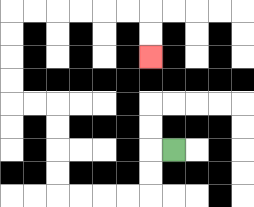{'start': '[7, 6]', 'end': '[6, 2]', 'path_directions': 'L,D,D,L,L,L,L,U,U,U,U,L,L,U,U,U,U,R,R,R,R,R,R,D,D', 'path_coordinates': '[[7, 6], [6, 6], [6, 7], [6, 8], [5, 8], [4, 8], [3, 8], [2, 8], [2, 7], [2, 6], [2, 5], [2, 4], [1, 4], [0, 4], [0, 3], [0, 2], [0, 1], [0, 0], [1, 0], [2, 0], [3, 0], [4, 0], [5, 0], [6, 0], [6, 1], [6, 2]]'}